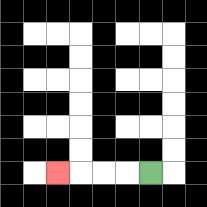{'start': '[6, 7]', 'end': '[2, 7]', 'path_directions': 'L,L,L,L', 'path_coordinates': '[[6, 7], [5, 7], [4, 7], [3, 7], [2, 7]]'}